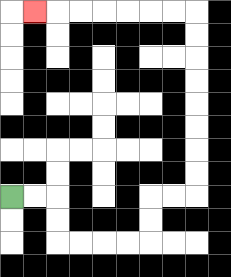{'start': '[0, 8]', 'end': '[1, 0]', 'path_directions': 'R,R,D,D,R,R,R,R,U,U,R,R,U,U,U,U,U,U,U,U,L,L,L,L,L,L,L', 'path_coordinates': '[[0, 8], [1, 8], [2, 8], [2, 9], [2, 10], [3, 10], [4, 10], [5, 10], [6, 10], [6, 9], [6, 8], [7, 8], [8, 8], [8, 7], [8, 6], [8, 5], [8, 4], [8, 3], [8, 2], [8, 1], [8, 0], [7, 0], [6, 0], [5, 0], [4, 0], [3, 0], [2, 0], [1, 0]]'}